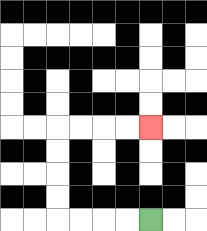{'start': '[6, 9]', 'end': '[6, 5]', 'path_directions': 'L,L,L,L,U,U,U,U,R,R,R,R', 'path_coordinates': '[[6, 9], [5, 9], [4, 9], [3, 9], [2, 9], [2, 8], [2, 7], [2, 6], [2, 5], [3, 5], [4, 5], [5, 5], [6, 5]]'}